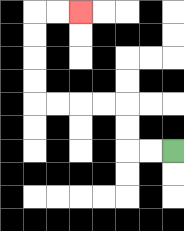{'start': '[7, 6]', 'end': '[3, 0]', 'path_directions': 'L,L,U,U,L,L,L,L,U,U,U,U,R,R', 'path_coordinates': '[[7, 6], [6, 6], [5, 6], [5, 5], [5, 4], [4, 4], [3, 4], [2, 4], [1, 4], [1, 3], [1, 2], [1, 1], [1, 0], [2, 0], [3, 0]]'}